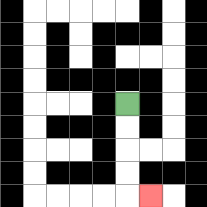{'start': '[5, 4]', 'end': '[6, 8]', 'path_directions': 'D,D,D,D,R', 'path_coordinates': '[[5, 4], [5, 5], [5, 6], [5, 7], [5, 8], [6, 8]]'}